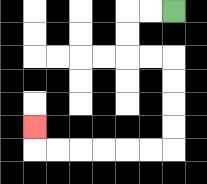{'start': '[7, 0]', 'end': '[1, 5]', 'path_directions': 'L,L,D,D,R,R,D,D,D,D,L,L,L,L,L,L,U', 'path_coordinates': '[[7, 0], [6, 0], [5, 0], [5, 1], [5, 2], [6, 2], [7, 2], [7, 3], [7, 4], [7, 5], [7, 6], [6, 6], [5, 6], [4, 6], [3, 6], [2, 6], [1, 6], [1, 5]]'}